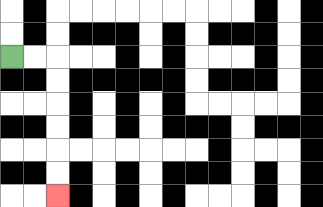{'start': '[0, 2]', 'end': '[2, 8]', 'path_directions': 'R,R,D,D,D,D,D,D', 'path_coordinates': '[[0, 2], [1, 2], [2, 2], [2, 3], [2, 4], [2, 5], [2, 6], [2, 7], [2, 8]]'}